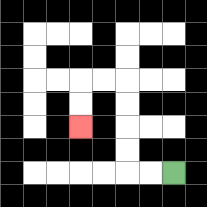{'start': '[7, 7]', 'end': '[3, 5]', 'path_directions': 'L,L,U,U,U,U,L,L,D,D', 'path_coordinates': '[[7, 7], [6, 7], [5, 7], [5, 6], [5, 5], [5, 4], [5, 3], [4, 3], [3, 3], [3, 4], [3, 5]]'}